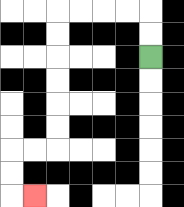{'start': '[6, 2]', 'end': '[1, 8]', 'path_directions': 'U,U,L,L,L,L,D,D,D,D,D,D,L,L,D,D,R', 'path_coordinates': '[[6, 2], [6, 1], [6, 0], [5, 0], [4, 0], [3, 0], [2, 0], [2, 1], [2, 2], [2, 3], [2, 4], [2, 5], [2, 6], [1, 6], [0, 6], [0, 7], [0, 8], [1, 8]]'}